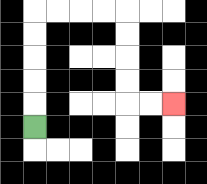{'start': '[1, 5]', 'end': '[7, 4]', 'path_directions': 'U,U,U,U,U,R,R,R,R,D,D,D,D,R,R', 'path_coordinates': '[[1, 5], [1, 4], [1, 3], [1, 2], [1, 1], [1, 0], [2, 0], [3, 0], [4, 0], [5, 0], [5, 1], [5, 2], [5, 3], [5, 4], [6, 4], [7, 4]]'}